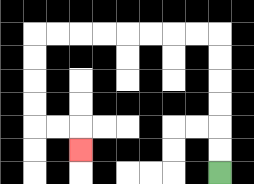{'start': '[9, 7]', 'end': '[3, 6]', 'path_directions': 'U,U,U,U,U,U,L,L,L,L,L,L,L,L,D,D,D,D,R,R,D', 'path_coordinates': '[[9, 7], [9, 6], [9, 5], [9, 4], [9, 3], [9, 2], [9, 1], [8, 1], [7, 1], [6, 1], [5, 1], [4, 1], [3, 1], [2, 1], [1, 1], [1, 2], [1, 3], [1, 4], [1, 5], [2, 5], [3, 5], [3, 6]]'}